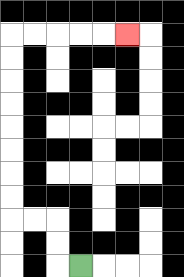{'start': '[3, 11]', 'end': '[5, 1]', 'path_directions': 'L,U,U,L,L,U,U,U,U,U,U,U,U,R,R,R,R,R', 'path_coordinates': '[[3, 11], [2, 11], [2, 10], [2, 9], [1, 9], [0, 9], [0, 8], [0, 7], [0, 6], [0, 5], [0, 4], [0, 3], [0, 2], [0, 1], [1, 1], [2, 1], [3, 1], [4, 1], [5, 1]]'}